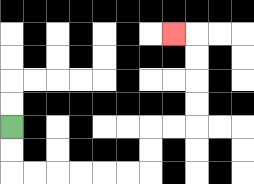{'start': '[0, 5]', 'end': '[7, 1]', 'path_directions': 'D,D,R,R,R,R,R,R,U,U,R,R,U,U,U,U,L', 'path_coordinates': '[[0, 5], [0, 6], [0, 7], [1, 7], [2, 7], [3, 7], [4, 7], [5, 7], [6, 7], [6, 6], [6, 5], [7, 5], [8, 5], [8, 4], [8, 3], [8, 2], [8, 1], [7, 1]]'}